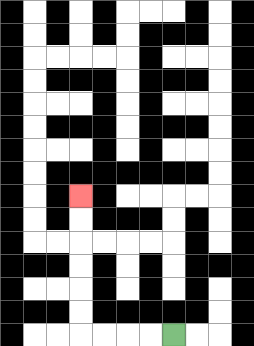{'start': '[7, 14]', 'end': '[3, 8]', 'path_directions': 'L,L,L,L,U,U,U,U,U,U', 'path_coordinates': '[[7, 14], [6, 14], [5, 14], [4, 14], [3, 14], [3, 13], [3, 12], [3, 11], [3, 10], [3, 9], [3, 8]]'}